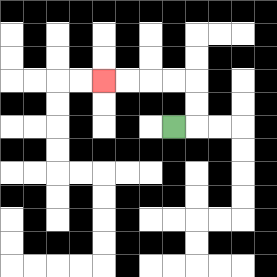{'start': '[7, 5]', 'end': '[4, 3]', 'path_directions': 'R,U,U,L,L,L,L', 'path_coordinates': '[[7, 5], [8, 5], [8, 4], [8, 3], [7, 3], [6, 3], [5, 3], [4, 3]]'}